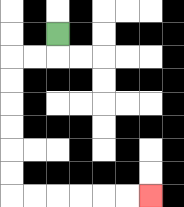{'start': '[2, 1]', 'end': '[6, 8]', 'path_directions': 'D,L,L,D,D,D,D,D,D,R,R,R,R,R,R', 'path_coordinates': '[[2, 1], [2, 2], [1, 2], [0, 2], [0, 3], [0, 4], [0, 5], [0, 6], [0, 7], [0, 8], [1, 8], [2, 8], [3, 8], [4, 8], [5, 8], [6, 8]]'}